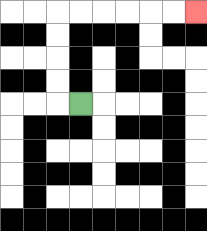{'start': '[3, 4]', 'end': '[8, 0]', 'path_directions': 'L,U,U,U,U,R,R,R,R,R,R', 'path_coordinates': '[[3, 4], [2, 4], [2, 3], [2, 2], [2, 1], [2, 0], [3, 0], [4, 0], [5, 0], [6, 0], [7, 0], [8, 0]]'}